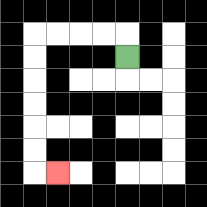{'start': '[5, 2]', 'end': '[2, 7]', 'path_directions': 'U,L,L,L,L,D,D,D,D,D,D,R', 'path_coordinates': '[[5, 2], [5, 1], [4, 1], [3, 1], [2, 1], [1, 1], [1, 2], [1, 3], [1, 4], [1, 5], [1, 6], [1, 7], [2, 7]]'}